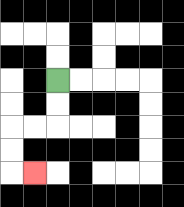{'start': '[2, 3]', 'end': '[1, 7]', 'path_directions': 'D,D,L,L,D,D,R', 'path_coordinates': '[[2, 3], [2, 4], [2, 5], [1, 5], [0, 5], [0, 6], [0, 7], [1, 7]]'}